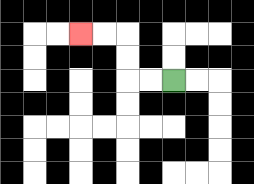{'start': '[7, 3]', 'end': '[3, 1]', 'path_directions': 'L,L,U,U,L,L', 'path_coordinates': '[[7, 3], [6, 3], [5, 3], [5, 2], [5, 1], [4, 1], [3, 1]]'}